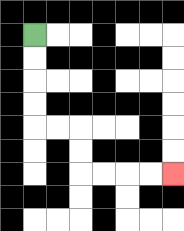{'start': '[1, 1]', 'end': '[7, 7]', 'path_directions': 'D,D,D,D,R,R,D,D,R,R,R,R', 'path_coordinates': '[[1, 1], [1, 2], [1, 3], [1, 4], [1, 5], [2, 5], [3, 5], [3, 6], [3, 7], [4, 7], [5, 7], [6, 7], [7, 7]]'}